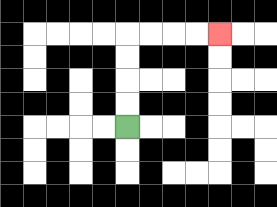{'start': '[5, 5]', 'end': '[9, 1]', 'path_directions': 'U,U,U,U,R,R,R,R', 'path_coordinates': '[[5, 5], [5, 4], [5, 3], [5, 2], [5, 1], [6, 1], [7, 1], [8, 1], [9, 1]]'}